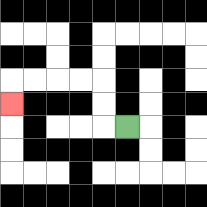{'start': '[5, 5]', 'end': '[0, 4]', 'path_directions': 'L,U,U,L,L,L,L,D', 'path_coordinates': '[[5, 5], [4, 5], [4, 4], [4, 3], [3, 3], [2, 3], [1, 3], [0, 3], [0, 4]]'}